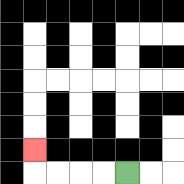{'start': '[5, 7]', 'end': '[1, 6]', 'path_directions': 'L,L,L,L,U', 'path_coordinates': '[[5, 7], [4, 7], [3, 7], [2, 7], [1, 7], [1, 6]]'}